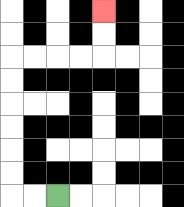{'start': '[2, 8]', 'end': '[4, 0]', 'path_directions': 'L,L,U,U,U,U,U,U,R,R,R,R,U,U', 'path_coordinates': '[[2, 8], [1, 8], [0, 8], [0, 7], [0, 6], [0, 5], [0, 4], [0, 3], [0, 2], [1, 2], [2, 2], [3, 2], [4, 2], [4, 1], [4, 0]]'}